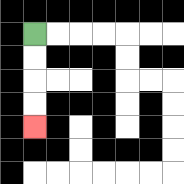{'start': '[1, 1]', 'end': '[1, 5]', 'path_directions': 'D,D,D,D', 'path_coordinates': '[[1, 1], [1, 2], [1, 3], [1, 4], [1, 5]]'}